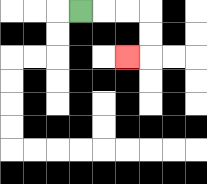{'start': '[3, 0]', 'end': '[5, 2]', 'path_directions': 'R,R,R,D,D,L', 'path_coordinates': '[[3, 0], [4, 0], [5, 0], [6, 0], [6, 1], [6, 2], [5, 2]]'}